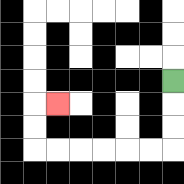{'start': '[7, 3]', 'end': '[2, 4]', 'path_directions': 'D,D,D,L,L,L,L,L,L,U,U,R', 'path_coordinates': '[[7, 3], [7, 4], [7, 5], [7, 6], [6, 6], [5, 6], [4, 6], [3, 6], [2, 6], [1, 6], [1, 5], [1, 4], [2, 4]]'}